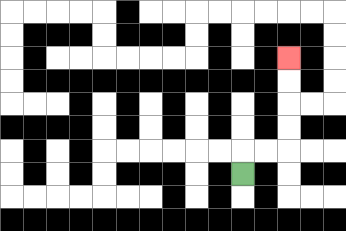{'start': '[10, 7]', 'end': '[12, 2]', 'path_directions': 'U,R,R,U,U,U,U', 'path_coordinates': '[[10, 7], [10, 6], [11, 6], [12, 6], [12, 5], [12, 4], [12, 3], [12, 2]]'}